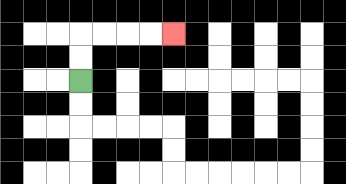{'start': '[3, 3]', 'end': '[7, 1]', 'path_directions': 'U,U,R,R,R,R', 'path_coordinates': '[[3, 3], [3, 2], [3, 1], [4, 1], [5, 1], [6, 1], [7, 1]]'}